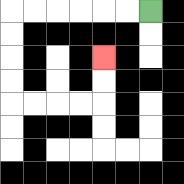{'start': '[6, 0]', 'end': '[4, 2]', 'path_directions': 'L,L,L,L,L,L,D,D,D,D,R,R,R,R,U,U', 'path_coordinates': '[[6, 0], [5, 0], [4, 0], [3, 0], [2, 0], [1, 0], [0, 0], [0, 1], [0, 2], [0, 3], [0, 4], [1, 4], [2, 4], [3, 4], [4, 4], [4, 3], [4, 2]]'}